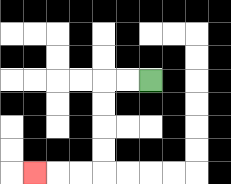{'start': '[6, 3]', 'end': '[1, 7]', 'path_directions': 'L,L,D,D,D,D,L,L,L', 'path_coordinates': '[[6, 3], [5, 3], [4, 3], [4, 4], [4, 5], [4, 6], [4, 7], [3, 7], [2, 7], [1, 7]]'}